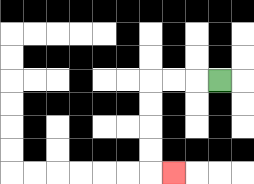{'start': '[9, 3]', 'end': '[7, 7]', 'path_directions': 'L,L,L,D,D,D,D,R', 'path_coordinates': '[[9, 3], [8, 3], [7, 3], [6, 3], [6, 4], [6, 5], [6, 6], [6, 7], [7, 7]]'}